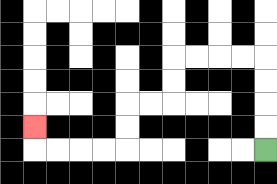{'start': '[11, 6]', 'end': '[1, 5]', 'path_directions': 'U,U,U,U,L,L,L,L,D,D,L,L,D,D,L,L,L,L,U', 'path_coordinates': '[[11, 6], [11, 5], [11, 4], [11, 3], [11, 2], [10, 2], [9, 2], [8, 2], [7, 2], [7, 3], [7, 4], [6, 4], [5, 4], [5, 5], [5, 6], [4, 6], [3, 6], [2, 6], [1, 6], [1, 5]]'}